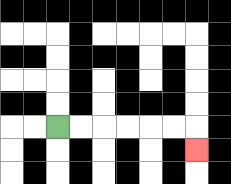{'start': '[2, 5]', 'end': '[8, 6]', 'path_directions': 'R,R,R,R,R,R,D', 'path_coordinates': '[[2, 5], [3, 5], [4, 5], [5, 5], [6, 5], [7, 5], [8, 5], [8, 6]]'}